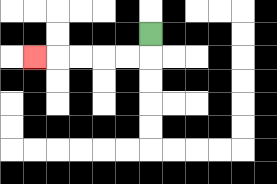{'start': '[6, 1]', 'end': '[1, 2]', 'path_directions': 'D,L,L,L,L,L', 'path_coordinates': '[[6, 1], [6, 2], [5, 2], [4, 2], [3, 2], [2, 2], [1, 2]]'}